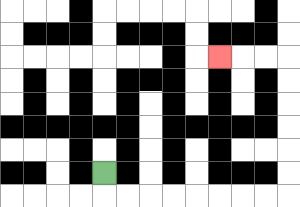{'start': '[4, 7]', 'end': '[9, 2]', 'path_directions': 'D,R,R,R,R,R,R,R,R,U,U,U,U,U,U,L,L,L', 'path_coordinates': '[[4, 7], [4, 8], [5, 8], [6, 8], [7, 8], [8, 8], [9, 8], [10, 8], [11, 8], [12, 8], [12, 7], [12, 6], [12, 5], [12, 4], [12, 3], [12, 2], [11, 2], [10, 2], [9, 2]]'}